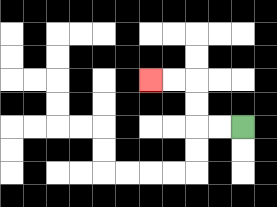{'start': '[10, 5]', 'end': '[6, 3]', 'path_directions': 'L,L,U,U,L,L', 'path_coordinates': '[[10, 5], [9, 5], [8, 5], [8, 4], [8, 3], [7, 3], [6, 3]]'}